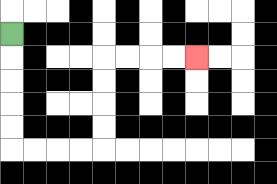{'start': '[0, 1]', 'end': '[8, 2]', 'path_directions': 'D,D,D,D,D,R,R,R,R,U,U,U,U,R,R,R,R', 'path_coordinates': '[[0, 1], [0, 2], [0, 3], [0, 4], [0, 5], [0, 6], [1, 6], [2, 6], [3, 6], [4, 6], [4, 5], [4, 4], [4, 3], [4, 2], [5, 2], [6, 2], [7, 2], [8, 2]]'}